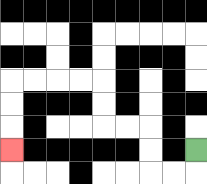{'start': '[8, 6]', 'end': '[0, 6]', 'path_directions': 'D,L,L,U,U,L,L,U,U,L,L,L,L,D,D,D', 'path_coordinates': '[[8, 6], [8, 7], [7, 7], [6, 7], [6, 6], [6, 5], [5, 5], [4, 5], [4, 4], [4, 3], [3, 3], [2, 3], [1, 3], [0, 3], [0, 4], [0, 5], [0, 6]]'}